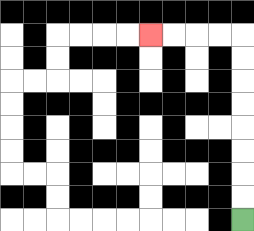{'start': '[10, 9]', 'end': '[6, 1]', 'path_directions': 'U,U,U,U,U,U,U,U,L,L,L,L', 'path_coordinates': '[[10, 9], [10, 8], [10, 7], [10, 6], [10, 5], [10, 4], [10, 3], [10, 2], [10, 1], [9, 1], [8, 1], [7, 1], [6, 1]]'}